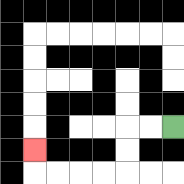{'start': '[7, 5]', 'end': '[1, 6]', 'path_directions': 'L,L,D,D,L,L,L,L,U', 'path_coordinates': '[[7, 5], [6, 5], [5, 5], [5, 6], [5, 7], [4, 7], [3, 7], [2, 7], [1, 7], [1, 6]]'}